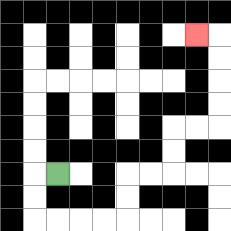{'start': '[2, 7]', 'end': '[8, 1]', 'path_directions': 'L,D,D,R,R,R,R,U,U,R,R,U,U,R,R,U,U,U,U,L', 'path_coordinates': '[[2, 7], [1, 7], [1, 8], [1, 9], [2, 9], [3, 9], [4, 9], [5, 9], [5, 8], [5, 7], [6, 7], [7, 7], [7, 6], [7, 5], [8, 5], [9, 5], [9, 4], [9, 3], [9, 2], [9, 1], [8, 1]]'}